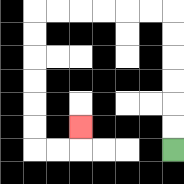{'start': '[7, 6]', 'end': '[3, 5]', 'path_directions': 'U,U,U,U,U,U,L,L,L,L,L,L,D,D,D,D,D,D,R,R,U', 'path_coordinates': '[[7, 6], [7, 5], [7, 4], [7, 3], [7, 2], [7, 1], [7, 0], [6, 0], [5, 0], [4, 0], [3, 0], [2, 0], [1, 0], [1, 1], [1, 2], [1, 3], [1, 4], [1, 5], [1, 6], [2, 6], [3, 6], [3, 5]]'}